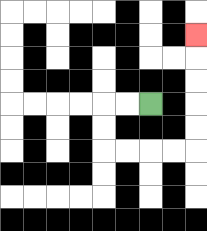{'start': '[6, 4]', 'end': '[8, 1]', 'path_directions': 'L,L,D,D,R,R,R,R,U,U,U,U,U', 'path_coordinates': '[[6, 4], [5, 4], [4, 4], [4, 5], [4, 6], [5, 6], [6, 6], [7, 6], [8, 6], [8, 5], [8, 4], [8, 3], [8, 2], [8, 1]]'}